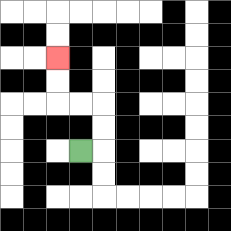{'start': '[3, 6]', 'end': '[2, 2]', 'path_directions': 'R,U,U,L,L,U,U', 'path_coordinates': '[[3, 6], [4, 6], [4, 5], [4, 4], [3, 4], [2, 4], [2, 3], [2, 2]]'}